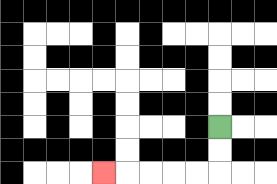{'start': '[9, 5]', 'end': '[4, 7]', 'path_directions': 'D,D,L,L,L,L,L', 'path_coordinates': '[[9, 5], [9, 6], [9, 7], [8, 7], [7, 7], [6, 7], [5, 7], [4, 7]]'}